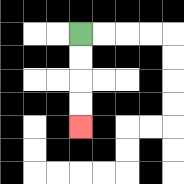{'start': '[3, 1]', 'end': '[3, 5]', 'path_directions': 'D,D,D,D', 'path_coordinates': '[[3, 1], [3, 2], [3, 3], [3, 4], [3, 5]]'}